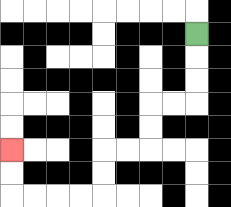{'start': '[8, 1]', 'end': '[0, 6]', 'path_directions': 'D,D,D,L,L,D,D,L,L,D,D,L,L,L,L,U,U', 'path_coordinates': '[[8, 1], [8, 2], [8, 3], [8, 4], [7, 4], [6, 4], [6, 5], [6, 6], [5, 6], [4, 6], [4, 7], [4, 8], [3, 8], [2, 8], [1, 8], [0, 8], [0, 7], [0, 6]]'}